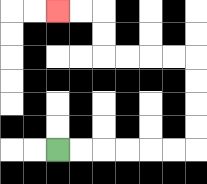{'start': '[2, 6]', 'end': '[2, 0]', 'path_directions': 'R,R,R,R,R,R,U,U,U,U,L,L,L,L,U,U,L,L', 'path_coordinates': '[[2, 6], [3, 6], [4, 6], [5, 6], [6, 6], [7, 6], [8, 6], [8, 5], [8, 4], [8, 3], [8, 2], [7, 2], [6, 2], [5, 2], [4, 2], [4, 1], [4, 0], [3, 0], [2, 0]]'}